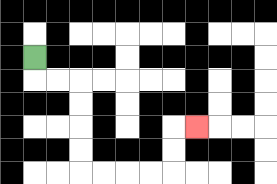{'start': '[1, 2]', 'end': '[8, 5]', 'path_directions': 'D,R,R,D,D,D,D,R,R,R,R,U,U,R', 'path_coordinates': '[[1, 2], [1, 3], [2, 3], [3, 3], [3, 4], [3, 5], [3, 6], [3, 7], [4, 7], [5, 7], [6, 7], [7, 7], [7, 6], [7, 5], [8, 5]]'}